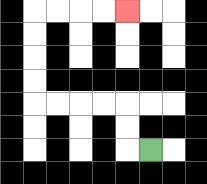{'start': '[6, 6]', 'end': '[5, 0]', 'path_directions': 'L,U,U,L,L,L,L,U,U,U,U,R,R,R,R', 'path_coordinates': '[[6, 6], [5, 6], [5, 5], [5, 4], [4, 4], [3, 4], [2, 4], [1, 4], [1, 3], [1, 2], [1, 1], [1, 0], [2, 0], [3, 0], [4, 0], [5, 0]]'}